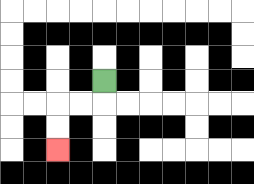{'start': '[4, 3]', 'end': '[2, 6]', 'path_directions': 'D,L,L,D,D', 'path_coordinates': '[[4, 3], [4, 4], [3, 4], [2, 4], [2, 5], [2, 6]]'}